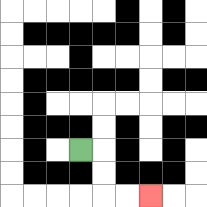{'start': '[3, 6]', 'end': '[6, 8]', 'path_directions': 'R,D,D,R,R', 'path_coordinates': '[[3, 6], [4, 6], [4, 7], [4, 8], [5, 8], [6, 8]]'}